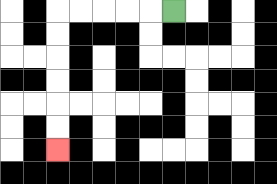{'start': '[7, 0]', 'end': '[2, 6]', 'path_directions': 'L,L,L,L,L,D,D,D,D,D,D', 'path_coordinates': '[[7, 0], [6, 0], [5, 0], [4, 0], [3, 0], [2, 0], [2, 1], [2, 2], [2, 3], [2, 4], [2, 5], [2, 6]]'}